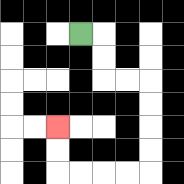{'start': '[3, 1]', 'end': '[2, 5]', 'path_directions': 'R,D,D,R,R,D,D,D,D,L,L,L,L,U,U', 'path_coordinates': '[[3, 1], [4, 1], [4, 2], [4, 3], [5, 3], [6, 3], [6, 4], [6, 5], [6, 6], [6, 7], [5, 7], [4, 7], [3, 7], [2, 7], [2, 6], [2, 5]]'}